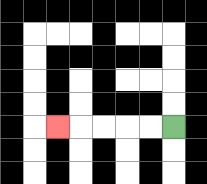{'start': '[7, 5]', 'end': '[2, 5]', 'path_directions': 'L,L,L,L,L', 'path_coordinates': '[[7, 5], [6, 5], [5, 5], [4, 5], [3, 5], [2, 5]]'}